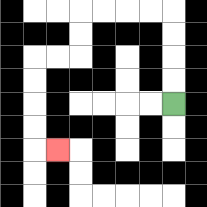{'start': '[7, 4]', 'end': '[2, 6]', 'path_directions': 'U,U,U,U,L,L,L,L,D,D,L,L,D,D,D,D,R', 'path_coordinates': '[[7, 4], [7, 3], [7, 2], [7, 1], [7, 0], [6, 0], [5, 0], [4, 0], [3, 0], [3, 1], [3, 2], [2, 2], [1, 2], [1, 3], [1, 4], [1, 5], [1, 6], [2, 6]]'}